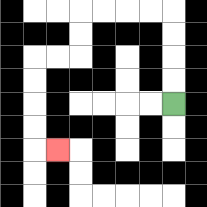{'start': '[7, 4]', 'end': '[2, 6]', 'path_directions': 'U,U,U,U,L,L,L,L,D,D,L,L,D,D,D,D,R', 'path_coordinates': '[[7, 4], [7, 3], [7, 2], [7, 1], [7, 0], [6, 0], [5, 0], [4, 0], [3, 0], [3, 1], [3, 2], [2, 2], [1, 2], [1, 3], [1, 4], [1, 5], [1, 6], [2, 6]]'}